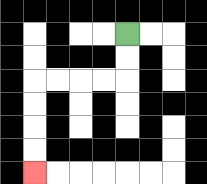{'start': '[5, 1]', 'end': '[1, 7]', 'path_directions': 'D,D,L,L,L,L,D,D,D,D', 'path_coordinates': '[[5, 1], [5, 2], [5, 3], [4, 3], [3, 3], [2, 3], [1, 3], [1, 4], [1, 5], [1, 6], [1, 7]]'}